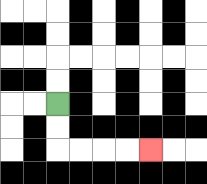{'start': '[2, 4]', 'end': '[6, 6]', 'path_directions': 'D,D,R,R,R,R', 'path_coordinates': '[[2, 4], [2, 5], [2, 6], [3, 6], [4, 6], [5, 6], [6, 6]]'}